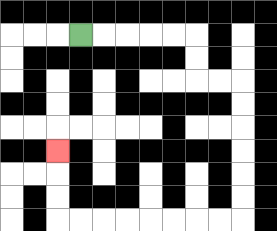{'start': '[3, 1]', 'end': '[2, 6]', 'path_directions': 'R,R,R,R,R,D,D,R,R,D,D,D,D,D,D,L,L,L,L,L,L,L,L,U,U,U', 'path_coordinates': '[[3, 1], [4, 1], [5, 1], [6, 1], [7, 1], [8, 1], [8, 2], [8, 3], [9, 3], [10, 3], [10, 4], [10, 5], [10, 6], [10, 7], [10, 8], [10, 9], [9, 9], [8, 9], [7, 9], [6, 9], [5, 9], [4, 9], [3, 9], [2, 9], [2, 8], [2, 7], [2, 6]]'}